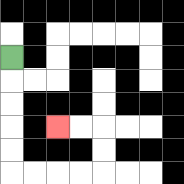{'start': '[0, 2]', 'end': '[2, 5]', 'path_directions': 'D,D,D,D,D,R,R,R,R,U,U,L,L', 'path_coordinates': '[[0, 2], [0, 3], [0, 4], [0, 5], [0, 6], [0, 7], [1, 7], [2, 7], [3, 7], [4, 7], [4, 6], [4, 5], [3, 5], [2, 5]]'}